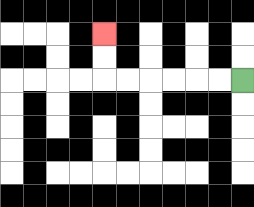{'start': '[10, 3]', 'end': '[4, 1]', 'path_directions': 'L,L,L,L,L,L,U,U', 'path_coordinates': '[[10, 3], [9, 3], [8, 3], [7, 3], [6, 3], [5, 3], [4, 3], [4, 2], [4, 1]]'}